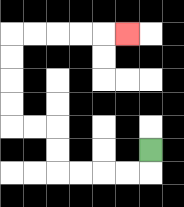{'start': '[6, 6]', 'end': '[5, 1]', 'path_directions': 'D,L,L,L,L,U,U,L,L,U,U,U,U,R,R,R,R,R', 'path_coordinates': '[[6, 6], [6, 7], [5, 7], [4, 7], [3, 7], [2, 7], [2, 6], [2, 5], [1, 5], [0, 5], [0, 4], [0, 3], [0, 2], [0, 1], [1, 1], [2, 1], [3, 1], [4, 1], [5, 1]]'}